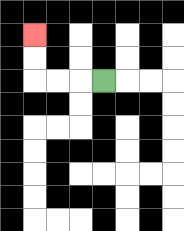{'start': '[4, 3]', 'end': '[1, 1]', 'path_directions': 'L,L,L,U,U', 'path_coordinates': '[[4, 3], [3, 3], [2, 3], [1, 3], [1, 2], [1, 1]]'}